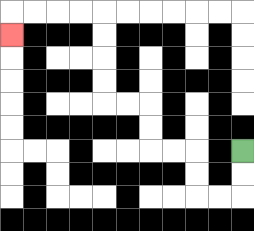{'start': '[10, 6]', 'end': '[0, 1]', 'path_directions': 'D,D,L,L,U,U,L,L,U,U,L,L,U,U,U,U,L,L,L,L,D', 'path_coordinates': '[[10, 6], [10, 7], [10, 8], [9, 8], [8, 8], [8, 7], [8, 6], [7, 6], [6, 6], [6, 5], [6, 4], [5, 4], [4, 4], [4, 3], [4, 2], [4, 1], [4, 0], [3, 0], [2, 0], [1, 0], [0, 0], [0, 1]]'}